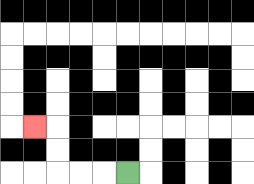{'start': '[5, 7]', 'end': '[1, 5]', 'path_directions': 'L,L,L,U,U,L', 'path_coordinates': '[[5, 7], [4, 7], [3, 7], [2, 7], [2, 6], [2, 5], [1, 5]]'}